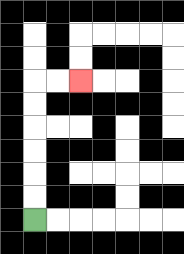{'start': '[1, 9]', 'end': '[3, 3]', 'path_directions': 'U,U,U,U,U,U,R,R', 'path_coordinates': '[[1, 9], [1, 8], [1, 7], [1, 6], [1, 5], [1, 4], [1, 3], [2, 3], [3, 3]]'}